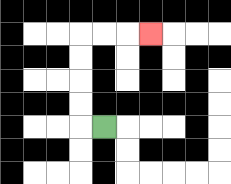{'start': '[4, 5]', 'end': '[6, 1]', 'path_directions': 'L,U,U,U,U,R,R,R', 'path_coordinates': '[[4, 5], [3, 5], [3, 4], [3, 3], [3, 2], [3, 1], [4, 1], [5, 1], [6, 1]]'}